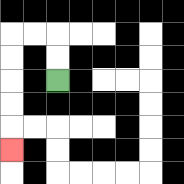{'start': '[2, 3]', 'end': '[0, 6]', 'path_directions': 'U,U,L,L,D,D,D,D,D', 'path_coordinates': '[[2, 3], [2, 2], [2, 1], [1, 1], [0, 1], [0, 2], [0, 3], [0, 4], [0, 5], [0, 6]]'}